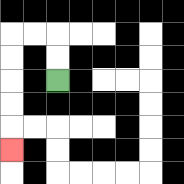{'start': '[2, 3]', 'end': '[0, 6]', 'path_directions': 'U,U,L,L,D,D,D,D,D', 'path_coordinates': '[[2, 3], [2, 2], [2, 1], [1, 1], [0, 1], [0, 2], [0, 3], [0, 4], [0, 5], [0, 6]]'}